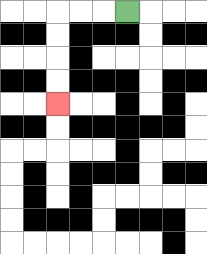{'start': '[5, 0]', 'end': '[2, 4]', 'path_directions': 'L,L,L,D,D,D,D', 'path_coordinates': '[[5, 0], [4, 0], [3, 0], [2, 0], [2, 1], [2, 2], [2, 3], [2, 4]]'}